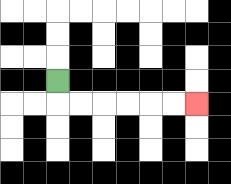{'start': '[2, 3]', 'end': '[8, 4]', 'path_directions': 'D,R,R,R,R,R,R', 'path_coordinates': '[[2, 3], [2, 4], [3, 4], [4, 4], [5, 4], [6, 4], [7, 4], [8, 4]]'}